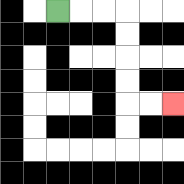{'start': '[2, 0]', 'end': '[7, 4]', 'path_directions': 'R,R,R,D,D,D,D,R,R', 'path_coordinates': '[[2, 0], [3, 0], [4, 0], [5, 0], [5, 1], [5, 2], [5, 3], [5, 4], [6, 4], [7, 4]]'}